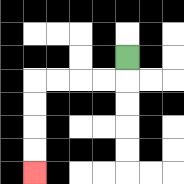{'start': '[5, 2]', 'end': '[1, 7]', 'path_directions': 'D,L,L,L,L,D,D,D,D', 'path_coordinates': '[[5, 2], [5, 3], [4, 3], [3, 3], [2, 3], [1, 3], [1, 4], [1, 5], [1, 6], [1, 7]]'}